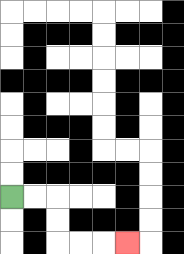{'start': '[0, 8]', 'end': '[5, 10]', 'path_directions': 'R,R,D,D,R,R,R', 'path_coordinates': '[[0, 8], [1, 8], [2, 8], [2, 9], [2, 10], [3, 10], [4, 10], [5, 10]]'}